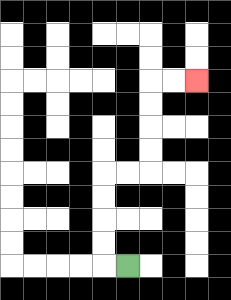{'start': '[5, 11]', 'end': '[8, 3]', 'path_directions': 'L,U,U,U,U,R,R,U,U,U,U,R,R', 'path_coordinates': '[[5, 11], [4, 11], [4, 10], [4, 9], [4, 8], [4, 7], [5, 7], [6, 7], [6, 6], [6, 5], [6, 4], [6, 3], [7, 3], [8, 3]]'}